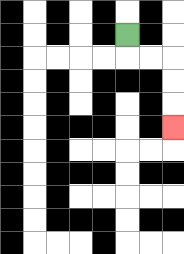{'start': '[5, 1]', 'end': '[7, 5]', 'path_directions': 'D,R,R,D,D,D', 'path_coordinates': '[[5, 1], [5, 2], [6, 2], [7, 2], [7, 3], [7, 4], [7, 5]]'}